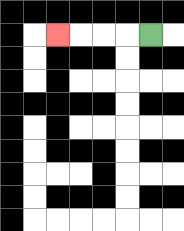{'start': '[6, 1]', 'end': '[2, 1]', 'path_directions': 'L,L,L,L', 'path_coordinates': '[[6, 1], [5, 1], [4, 1], [3, 1], [2, 1]]'}